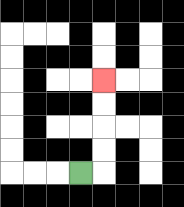{'start': '[3, 7]', 'end': '[4, 3]', 'path_directions': 'R,U,U,U,U', 'path_coordinates': '[[3, 7], [4, 7], [4, 6], [4, 5], [4, 4], [4, 3]]'}